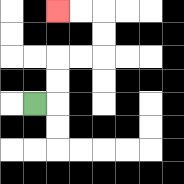{'start': '[1, 4]', 'end': '[2, 0]', 'path_directions': 'R,U,U,R,R,U,U,L,L', 'path_coordinates': '[[1, 4], [2, 4], [2, 3], [2, 2], [3, 2], [4, 2], [4, 1], [4, 0], [3, 0], [2, 0]]'}